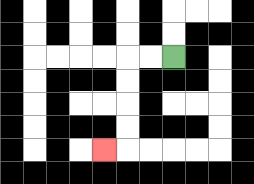{'start': '[7, 2]', 'end': '[4, 6]', 'path_directions': 'L,L,D,D,D,D,L', 'path_coordinates': '[[7, 2], [6, 2], [5, 2], [5, 3], [5, 4], [5, 5], [5, 6], [4, 6]]'}